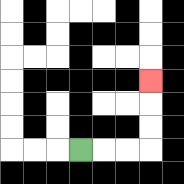{'start': '[3, 6]', 'end': '[6, 3]', 'path_directions': 'R,R,R,U,U,U', 'path_coordinates': '[[3, 6], [4, 6], [5, 6], [6, 6], [6, 5], [6, 4], [6, 3]]'}